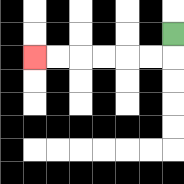{'start': '[7, 1]', 'end': '[1, 2]', 'path_directions': 'D,L,L,L,L,L,L', 'path_coordinates': '[[7, 1], [7, 2], [6, 2], [5, 2], [4, 2], [3, 2], [2, 2], [1, 2]]'}